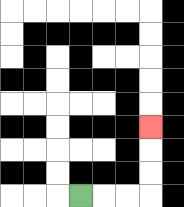{'start': '[3, 8]', 'end': '[6, 5]', 'path_directions': 'R,R,R,U,U,U', 'path_coordinates': '[[3, 8], [4, 8], [5, 8], [6, 8], [6, 7], [6, 6], [6, 5]]'}